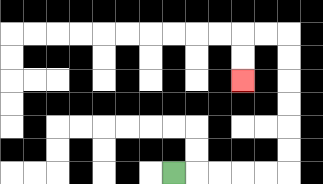{'start': '[7, 7]', 'end': '[10, 3]', 'path_directions': 'R,R,R,R,R,U,U,U,U,U,U,L,L,D,D', 'path_coordinates': '[[7, 7], [8, 7], [9, 7], [10, 7], [11, 7], [12, 7], [12, 6], [12, 5], [12, 4], [12, 3], [12, 2], [12, 1], [11, 1], [10, 1], [10, 2], [10, 3]]'}